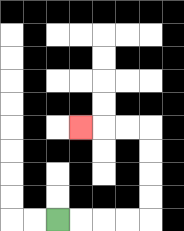{'start': '[2, 9]', 'end': '[3, 5]', 'path_directions': 'R,R,R,R,U,U,U,U,L,L,L', 'path_coordinates': '[[2, 9], [3, 9], [4, 9], [5, 9], [6, 9], [6, 8], [6, 7], [6, 6], [6, 5], [5, 5], [4, 5], [3, 5]]'}